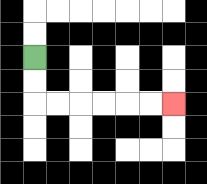{'start': '[1, 2]', 'end': '[7, 4]', 'path_directions': 'D,D,R,R,R,R,R,R', 'path_coordinates': '[[1, 2], [1, 3], [1, 4], [2, 4], [3, 4], [4, 4], [5, 4], [6, 4], [7, 4]]'}